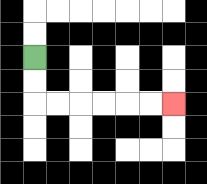{'start': '[1, 2]', 'end': '[7, 4]', 'path_directions': 'D,D,R,R,R,R,R,R', 'path_coordinates': '[[1, 2], [1, 3], [1, 4], [2, 4], [3, 4], [4, 4], [5, 4], [6, 4], [7, 4]]'}